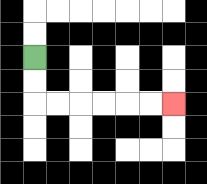{'start': '[1, 2]', 'end': '[7, 4]', 'path_directions': 'D,D,R,R,R,R,R,R', 'path_coordinates': '[[1, 2], [1, 3], [1, 4], [2, 4], [3, 4], [4, 4], [5, 4], [6, 4], [7, 4]]'}